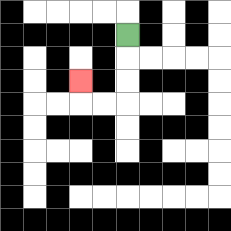{'start': '[5, 1]', 'end': '[3, 3]', 'path_directions': 'D,D,D,L,L,U', 'path_coordinates': '[[5, 1], [5, 2], [5, 3], [5, 4], [4, 4], [3, 4], [3, 3]]'}